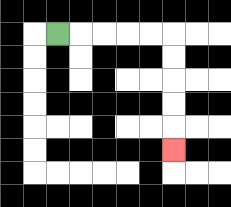{'start': '[2, 1]', 'end': '[7, 6]', 'path_directions': 'R,R,R,R,R,D,D,D,D,D', 'path_coordinates': '[[2, 1], [3, 1], [4, 1], [5, 1], [6, 1], [7, 1], [7, 2], [7, 3], [7, 4], [7, 5], [7, 6]]'}